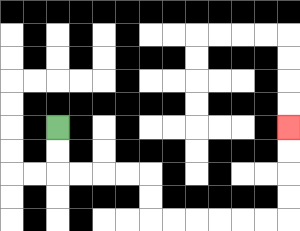{'start': '[2, 5]', 'end': '[12, 5]', 'path_directions': 'D,D,R,R,R,R,D,D,R,R,R,R,R,R,U,U,U,U', 'path_coordinates': '[[2, 5], [2, 6], [2, 7], [3, 7], [4, 7], [5, 7], [6, 7], [6, 8], [6, 9], [7, 9], [8, 9], [9, 9], [10, 9], [11, 9], [12, 9], [12, 8], [12, 7], [12, 6], [12, 5]]'}